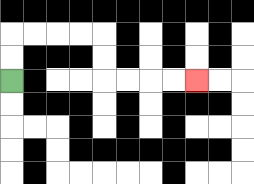{'start': '[0, 3]', 'end': '[8, 3]', 'path_directions': 'U,U,R,R,R,R,D,D,R,R,R,R', 'path_coordinates': '[[0, 3], [0, 2], [0, 1], [1, 1], [2, 1], [3, 1], [4, 1], [4, 2], [4, 3], [5, 3], [6, 3], [7, 3], [8, 3]]'}